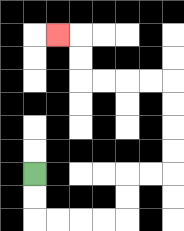{'start': '[1, 7]', 'end': '[2, 1]', 'path_directions': 'D,D,R,R,R,R,U,U,R,R,U,U,U,U,L,L,L,L,U,U,L', 'path_coordinates': '[[1, 7], [1, 8], [1, 9], [2, 9], [3, 9], [4, 9], [5, 9], [5, 8], [5, 7], [6, 7], [7, 7], [7, 6], [7, 5], [7, 4], [7, 3], [6, 3], [5, 3], [4, 3], [3, 3], [3, 2], [3, 1], [2, 1]]'}